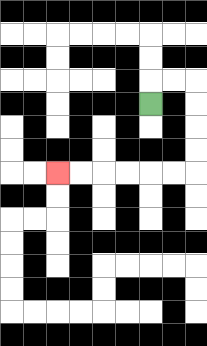{'start': '[6, 4]', 'end': '[2, 7]', 'path_directions': 'U,R,R,D,D,D,D,L,L,L,L,L,L', 'path_coordinates': '[[6, 4], [6, 3], [7, 3], [8, 3], [8, 4], [8, 5], [8, 6], [8, 7], [7, 7], [6, 7], [5, 7], [4, 7], [3, 7], [2, 7]]'}